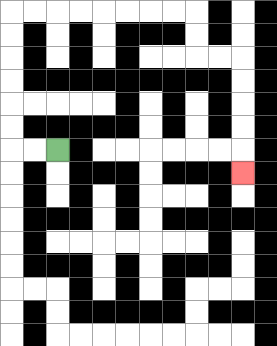{'start': '[2, 6]', 'end': '[10, 7]', 'path_directions': 'L,L,U,U,U,U,U,U,R,R,R,R,R,R,R,R,D,D,R,R,D,D,D,D,D', 'path_coordinates': '[[2, 6], [1, 6], [0, 6], [0, 5], [0, 4], [0, 3], [0, 2], [0, 1], [0, 0], [1, 0], [2, 0], [3, 0], [4, 0], [5, 0], [6, 0], [7, 0], [8, 0], [8, 1], [8, 2], [9, 2], [10, 2], [10, 3], [10, 4], [10, 5], [10, 6], [10, 7]]'}